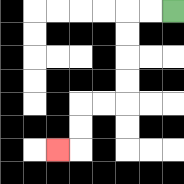{'start': '[7, 0]', 'end': '[2, 6]', 'path_directions': 'L,L,D,D,D,D,L,L,D,D,L', 'path_coordinates': '[[7, 0], [6, 0], [5, 0], [5, 1], [5, 2], [5, 3], [5, 4], [4, 4], [3, 4], [3, 5], [3, 6], [2, 6]]'}